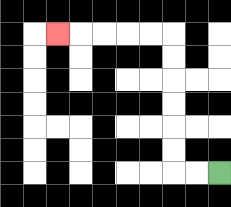{'start': '[9, 7]', 'end': '[2, 1]', 'path_directions': 'L,L,U,U,U,U,U,U,L,L,L,L,L', 'path_coordinates': '[[9, 7], [8, 7], [7, 7], [7, 6], [7, 5], [7, 4], [7, 3], [7, 2], [7, 1], [6, 1], [5, 1], [4, 1], [3, 1], [2, 1]]'}